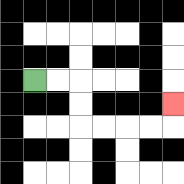{'start': '[1, 3]', 'end': '[7, 4]', 'path_directions': 'R,R,D,D,R,R,R,R,U', 'path_coordinates': '[[1, 3], [2, 3], [3, 3], [3, 4], [3, 5], [4, 5], [5, 5], [6, 5], [7, 5], [7, 4]]'}